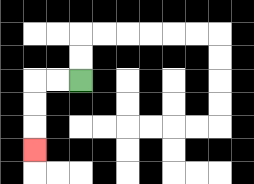{'start': '[3, 3]', 'end': '[1, 6]', 'path_directions': 'L,L,D,D,D', 'path_coordinates': '[[3, 3], [2, 3], [1, 3], [1, 4], [1, 5], [1, 6]]'}